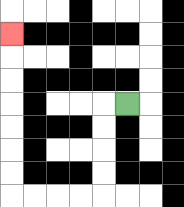{'start': '[5, 4]', 'end': '[0, 1]', 'path_directions': 'L,D,D,D,D,L,L,L,L,U,U,U,U,U,U,U', 'path_coordinates': '[[5, 4], [4, 4], [4, 5], [4, 6], [4, 7], [4, 8], [3, 8], [2, 8], [1, 8], [0, 8], [0, 7], [0, 6], [0, 5], [0, 4], [0, 3], [0, 2], [0, 1]]'}